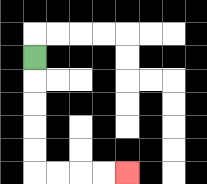{'start': '[1, 2]', 'end': '[5, 7]', 'path_directions': 'D,D,D,D,D,R,R,R,R', 'path_coordinates': '[[1, 2], [1, 3], [1, 4], [1, 5], [1, 6], [1, 7], [2, 7], [3, 7], [4, 7], [5, 7]]'}